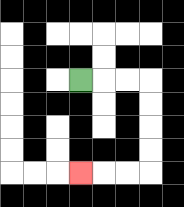{'start': '[3, 3]', 'end': '[3, 7]', 'path_directions': 'R,R,R,D,D,D,D,L,L,L', 'path_coordinates': '[[3, 3], [4, 3], [5, 3], [6, 3], [6, 4], [6, 5], [6, 6], [6, 7], [5, 7], [4, 7], [3, 7]]'}